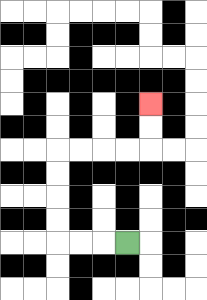{'start': '[5, 10]', 'end': '[6, 4]', 'path_directions': 'L,L,L,U,U,U,U,R,R,R,R,U,U', 'path_coordinates': '[[5, 10], [4, 10], [3, 10], [2, 10], [2, 9], [2, 8], [2, 7], [2, 6], [3, 6], [4, 6], [5, 6], [6, 6], [6, 5], [6, 4]]'}